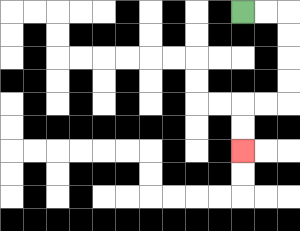{'start': '[10, 0]', 'end': '[10, 6]', 'path_directions': 'R,R,D,D,D,D,L,L,D,D', 'path_coordinates': '[[10, 0], [11, 0], [12, 0], [12, 1], [12, 2], [12, 3], [12, 4], [11, 4], [10, 4], [10, 5], [10, 6]]'}